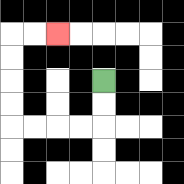{'start': '[4, 3]', 'end': '[2, 1]', 'path_directions': 'D,D,L,L,L,L,U,U,U,U,R,R', 'path_coordinates': '[[4, 3], [4, 4], [4, 5], [3, 5], [2, 5], [1, 5], [0, 5], [0, 4], [0, 3], [0, 2], [0, 1], [1, 1], [2, 1]]'}